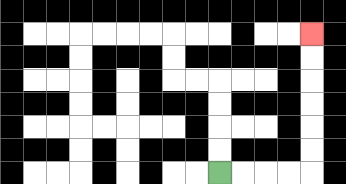{'start': '[9, 7]', 'end': '[13, 1]', 'path_directions': 'R,R,R,R,U,U,U,U,U,U', 'path_coordinates': '[[9, 7], [10, 7], [11, 7], [12, 7], [13, 7], [13, 6], [13, 5], [13, 4], [13, 3], [13, 2], [13, 1]]'}